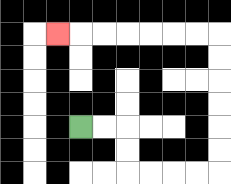{'start': '[3, 5]', 'end': '[2, 1]', 'path_directions': 'R,R,D,D,R,R,R,R,U,U,U,U,U,U,L,L,L,L,L,L,L', 'path_coordinates': '[[3, 5], [4, 5], [5, 5], [5, 6], [5, 7], [6, 7], [7, 7], [8, 7], [9, 7], [9, 6], [9, 5], [9, 4], [9, 3], [9, 2], [9, 1], [8, 1], [7, 1], [6, 1], [5, 1], [4, 1], [3, 1], [2, 1]]'}